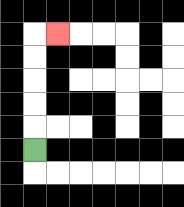{'start': '[1, 6]', 'end': '[2, 1]', 'path_directions': 'U,U,U,U,U,R', 'path_coordinates': '[[1, 6], [1, 5], [1, 4], [1, 3], [1, 2], [1, 1], [2, 1]]'}